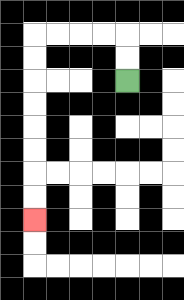{'start': '[5, 3]', 'end': '[1, 9]', 'path_directions': 'U,U,L,L,L,L,D,D,D,D,D,D,D,D', 'path_coordinates': '[[5, 3], [5, 2], [5, 1], [4, 1], [3, 1], [2, 1], [1, 1], [1, 2], [1, 3], [1, 4], [1, 5], [1, 6], [1, 7], [1, 8], [1, 9]]'}